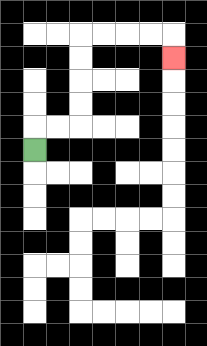{'start': '[1, 6]', 'end': '[7, 2]', 'path_directions': 'U,R,R,U,U,U,U,R,R,R,R,D', 'path_coordinates': '[[1, 6], [1, 5], [2, 5], [3, 5], [3, 4], [3, 3], [3, 2], [3, 1], [4, 1], [5, 1], [6, 1], [7, 1], [7, 2]]'}